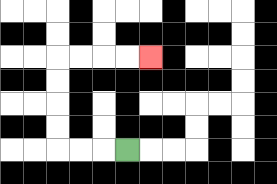{'start': '[5, 6]', 'end': '[6, 2]', 'path_directions': 'L,L,L,U,U,U,U,R,R,R,R', 'path_coordinates': '[[5, 6], [4, 6], [3, 6], [2, 6], [2, 5], [2, 4], [2, 3], [2, 2], [3, 2], [4, 2], [5, 2], [6, 2]]'}